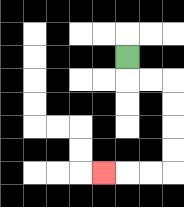{'start': '[5, 2]', 'end': '[4, 7]', 'path_directions': 'D,R,R,D,D,D,D,L,L,L', 'path_coordinates': '[[5, 2], [5, 3], [6, 3], [7, 3], [7, 4], [7, 5], [7, 6], [7, 7], [6, 7], [5, 7], [4, 7]]'}